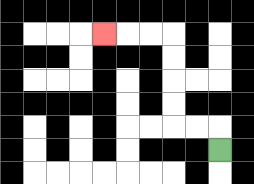{'start': '[9, 6]', 'end': '[4, 1]', 'path_directions': 'U,L,L,U,U,U,U,L,L,L', 'path_coordinates': '[[9, 6], [9, 5], [8, 5], [7, 5], [7, 4], [7, 3], [7, 2], [7, 1], [6, 1], [5, 1], [4, 1]]'}